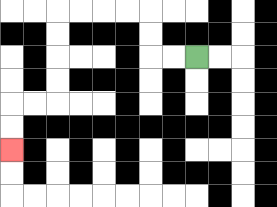{'start': '[8, 2]', 'end': '[0, 6]', 'path_directions': 'L,L,U,U,L,L,L,L,D,D,D,D,L,L,D,D', 'path_coordinates': '[[8, 2], [7, 2], [6, 2], [6, 1], [6, 0], [5, 0], [4, 0], [3, 0], [2, 0], [2, 1], [2, 2], [2, 3], [2, 4], [1, 4], [0, 4], [0, 5], [0, 6]]'}